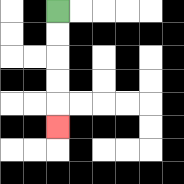{'start': '[2, 0]', 'end': '[2, 5]', 'path_directions': 'D,D,D,D,D', 'path_coordinates': '[[2, 0], [2, 1], [2, 2], [2, 3], [2, 4], [2, 5]]'}